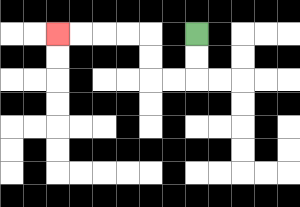{'start': '[8, 1]', 'end': '[2, 1]', 'path_directions': 'D,D,L,L,U,U,L,L,L,L', 'path_coordinates': '[[8, 1], [8, 2], [8, 3], [7, 3], [6, 3], [6, 2], [6, 1], [5, 1], [4, 1], [3, 1], [2, 1]]'}